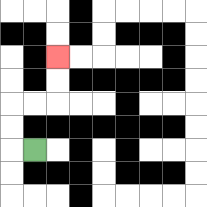{'start': '[1, 6]', 'end': '[2, 2]', 'path_directions': 'L,U,U,R,R,U,U', 'path_coordinates': '[[1, 6], [0, 6], [0, 5], [0, 4], [1, 4], [2, 4], [2, 3], [2, 2]]'}